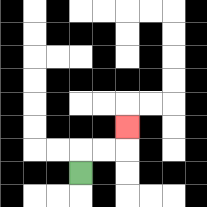{'start': '[3, 7]', 'end': '[5, 5]', 'path_directions': 'U,R,R,U', 'path_coordinates': '[[3, 7], [3, 6], [4, 6], [5, 6], [5, 5]]'}